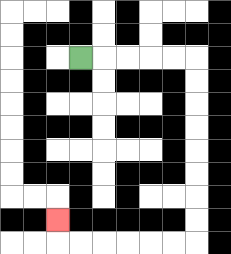{'start': '[3, 2]', 'end': '[2, 9]', 'path_directions': 'R,R,R,R,R,D,D,D,D,D,D,D,D,L,L,L,L,L,L,U', 'path_coordinates': '[[3, 2], [4, 2], [5, 2], [6, 2], [7, 2], [8, 2], [8, 3], [8, 4], [8, 5], [8, 6], [8, 7], [8, 8], [8, 9], [8, 10], [7, 10], [6, 10], [5, 10], [4, 10], [3, 10], [2, 10], [2, 9]]'}